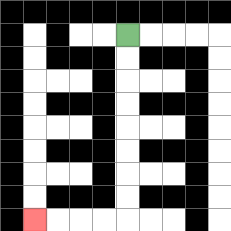{'start': '[5, 1]', 'end': '[1, 9]', 'path_directions': 'D,D,D,D,D,D,D,D,L,L,L,L', 'path_coordinates': '[[5, 1], [5, 2], [5, 3], [5, 4], [5, 5], [5, 6], [5, 7], [5, 8], [5, 9], [4, 9], [3, 9], [2, 9], [1, 9]]'}